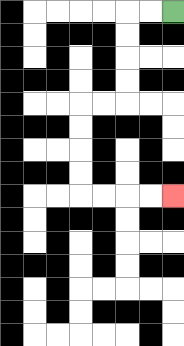{'start': '[7, 0]', 'end': '[7, 8]', 'path_directions': 'L,L,D,D,D,D,L,L,D,D,D,D,R,R,R,R', 'path_coordinates': '[[7, 0], [6, 0], [5, 0], [5, 1], [5, 2], [5, 3], [5, 4], [4, 4], [3, 4], [3, 5], [3, 6], [3, 7], [3, 8], [4, 8], [5, 8], [6, 8], [7, 8]]'}